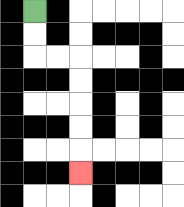{'start': '[1, 0]', 'end': '[3, 7]', 'path_directions': 'D,D,R,R,D,D,D,D,D', 'path_coordinates': '[[1, 0], [1, 1], [1, 2], [2, 2], [3, 2], [3, 3], [3, 4], [3, 5], [3, 6], [3, 7]]'}